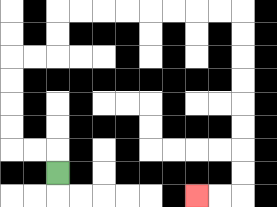{'start': '[2, 7]', 'end': '[8, 8]', 'path_directions': 'U,L,L,U,U,U,U,R,R,U,U,R,R,R,R,R,R,R,R,D,D,D,D,D,D,D,D,L,L', 'path_coordinates': '[[2, 7], [2, 6], [1, 6], [0, 6], [0, 5], [0, 4], [0, 3], [0, 2], [1, 2], [2, 2], [2, 1], [2, 0], [3, 0], [4, 0], [5, 0], [6, 0], [7, 0], [8, 0], [9, 0], [10, 0], [10, 1], [10, 2], [10, 3], [10, 4], [10, 5], [10, 6], [10, 7], [10, 8], [9, 8], [8, 8]]'}